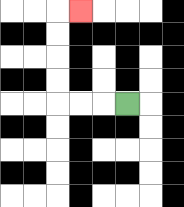{'start': '[5, 4]', 'end': '[3, 0]', 'path_directions': 'L,L,L,U,U,U,U,R', 'path_coordinates': '[[5, 4], [4, 4], [3, 4], [2, 4], [2, 3], [2, 2], [2, 1], [2, 0], [3, 0]]'}